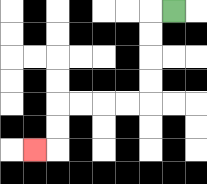{'start': '[7, 0]', 'end': '[1, 6]', 'path_directions': 'L,D,D,D,D,L,L,L,L,D,D,L', 'path_coordinates': '[[7, 0], [6, 0], [6, 1], [6, 2], [6, 3], [6, 4], [5, 4], [4, 4], [3, 4], [2, 4], [2, 5], [2, 6], [1, 6]]'}